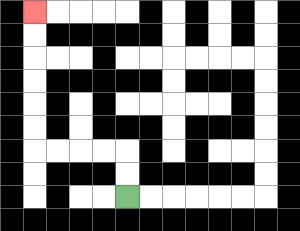{'start': '[5, 8]', 'end': '[1, 0]', 'path_directions': 'U,U,L,L,L,L,U,U,U,U,U,U', 'path_coordinates': '[[5, 8], [5, 7], [5, 6], [4, 6], [3, 6], [2, 6], [1, 6], [1, 5], [1, 4], [1, 3], [1, 2], [1, 1], [1, 0]]'}